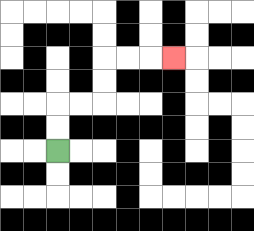{'start': '[2, 6]', 'end': '[7, 2]', 'path_directions': 'U,U,R,R,U,U,R,R,R', 'path_coordinates': '[[2, 6], [2, 5], [2, 4], [3, 4], [4, 4], [4, 3], [4, 2], [5, 2], [6, 2], [7, 2]]'}